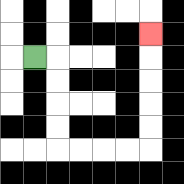{'start': '[1, 2]', 'end': '[6, 1]', 'path_directions': 'R,D,D,D,D,R,R,R,R,U,U,U,U,U', 'path_coordinates': '[[1, 2], [2, 2], [2, 3], [2, 4], [2, 5], [2, 6], [3, 6], [4, 6], [5, 6], [6, 6], [6, 5], [6, 4], [6, 3], [6, 2], [6, 1]]'}